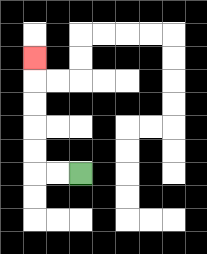{'start': '[3, 7]', 'end': '[1, 2]', 'path_directions': 'L,L,U,U,U,U,U', 'path_coordinates': '[[3, 7], [2, 7], [1, 7], [1, 6], [1, 5], [1, 4], [1, 3], [1, 2]]'}